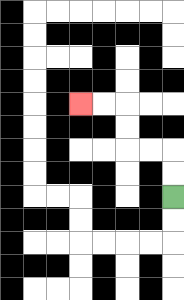{'start': '[7, 8]', 'end': '[3, 4]', 'path_directions': 'U,U,L,L,U,U,L,L', 'path_coordinates': '[[7, 8], [7, 7], [7, 6], [6, 6], [5, 6], [5, 5], [5, 4], [4, 4], [3, 4]]'}